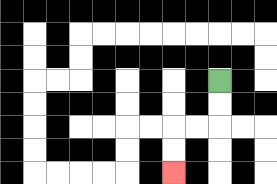{'start': '[9, 3]', 'end': '[7, 7]', 'path_directions': 'D,D,L,L,D,D', 'path_coordinates': '[[9, 3], [9, 4], [9, 5], [8, 5], [7, 5], [7, 6], [7, 7]]'}